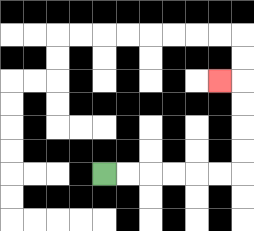{'start': '[4, 7]', 'end': '[9, 3]', 'path_directions': 'R,R,R,R,R,R,U,U,U,U,L', 'path_coordinates': '[[4, 7], [5, 7], [6, 7], [7, 7], [8, 7], [9, 7], [10, 7], [10, 6], [10, 5], [10, 4], [10, 3], [9, 3]]'}